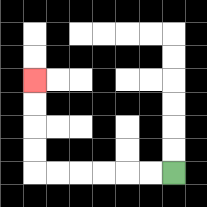{'start': '[7, 7]', 'end': '[1, 3]', 'path_directions': 'L,L,L,L,L,L,U,U,U,U', 'path_coordinates': '[[7, 7], [6, 7], [5, 7], [4, 7], [3, 7], [2, 7], [1, 7], [1, 6], [1, 5], [1, 4], [1, 3]]'}